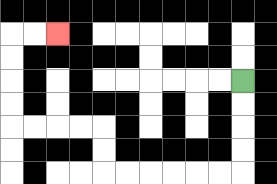{'start': '[10, 3]', 'end': '[2, 1]', 'path_directions': 'D,D,D,D,L,L,L,L,L,L,U,U,L,L,L,L,U,U,U,U,R,R', 'path_coordinates': '[[10, 3], [10, 4], [10, 5], [10, 6], [10, 7], [9, 7], [8, 7], [7, 7], [6, 7], [5, 7], [4, 7], [4, 6], [4, 5], [3, 5], [2, 5], [1, 5], [0, 5], [0, 4], [0, 3], [0, 2], [0, 1], [1, 1], [2, 1]]'}